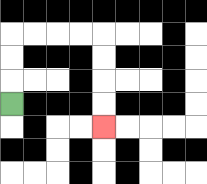{'start': '[0, 4]', 'end': '[4, 5]', 'path_directions': 'U,U,U,R,R,R,R,D,D,D,D', 'path_coordinates': '[[0, 4], [0, 3], [0, 2], [0, 1], [1, 1], [2, 1], [3, 1], [4, 1], [4, 2], [4, 3], [4, 4], [4, 5]]'}